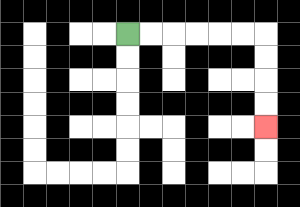{'start': '[5, 1]', 'end': '[11, 5]', 'path_directions': 'R,R,R,R,R,R,D,D,D,D', 'path_coordinates': '[[5, 1], [6, 1], [7, 1], [8, 1], [9, 1], [10, 1], [11, 1], [11, 2], [11, 3], [11, 4], [11, 5]]'}